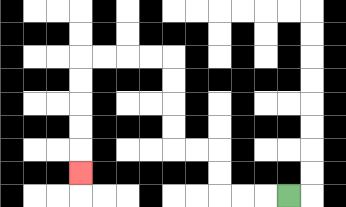{'start': '[12, 8]', 'end': '[3, 7]', 'path_directions': 'L,L,L,U,U,L,L,U,U,U,U,L,L,L,L,D,D,D,D,D', 'path_coordinates': '[[12, 8], [11, 8], [10, 8], [9, 8], [9, 7], [9, 6], [8, 6], [7, 6], [7, 5], [7, 4], [7, 3], [7, 2], [6, 2], [5, 2], [4, 2], [3, 2], [3, 3], [3, 4], [3, 5], [3, 6], [3, 7]]'}